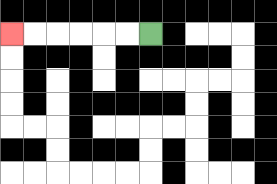{'start': '[6, 1]', 'end': '[0, 1]', 'path_directions': 'L,L,L,L,L,L', 'path_coordinates': '[[6, 1], [5, 1], [4, 1], [3, 1], [2, 1], [1, 1], [0, 1]]'}